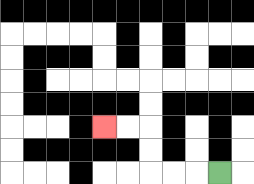{'start': '[9, 7]', 'end': '[4, 5]', 'path_directions': 'L,L,L,U,U,L,L', 'path_coordinates': '[[9, 7], [8, 7], [7, 7], [6, 7], [6, 6], [6, 5], [5, 5], [4, 5]]'}